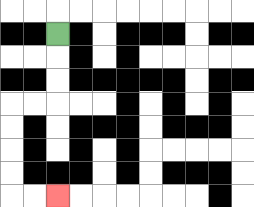{'start': '[2, 1]', 'end': '[2, 8]', 'path_directions': 'D,D,D,L,L,D,D,D,D,R,R', 'path_coordinates': '[[2, 1], [2, 2], [2, 3], [2, 4], [1, 4], [0, 4], [0, 5], [0, 6], [0, 7], [0, 8], [1, 8], [2, 8]]'}